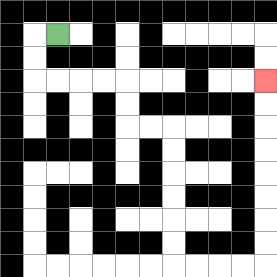{'start': '[2, 1]', 'end': '[11, 3]', 'path_directions': 'L,D,D,R,R,R,R,D,D,R,R,D,D,D,D,D,D,R,R,R,R,U,U,U,U,U,U,U,U', 'path_coordinates': '[[2, 1], [1, 1], [1, 2], [1, 3], [2, 3], [3, 3], [4, 3], [5, 3], [5, 4], [5, 5], [6, 5], [7, 5], [7, 6], [7, 7], [7, 8], [7, 9], [7, 10], [7, 11], [8, 11], [9, 11], [10, 11], [11, 11], [11, 10], [11, 9], [11, 8], [11, 7], [11, 6], [11, 5], [11, 4], [11, 3]]'}